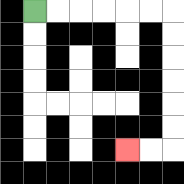{'start': '[1, 0]', 'end': '[5, 6]', 'path_directions': 'R,R,R,R,R,R,D,D,D,D,D,D,L,L', 'path_coordinates': '[[1, 0], [2, 0], [3, 0], [4, 0], [5, 0], [6, 0], [7, 0], [7, 1], [7, 2], [7, 3], [7, 4], [7, 5], [7, 6], [6, 6], [5, 6]]'}